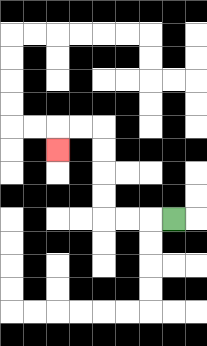{'start': '[7, 9]', 'end': '[2, 6]', 'path_directions': 'L,L,L,U,U,U,U,L,L,D', 'path_coordinates': '[[7, 9], [6, 9], [5, 9], [4, 9], [4, 8], [4, 7], [4, 6], [4, 5], [3, 5], [2, 5], [2, 6]]'}